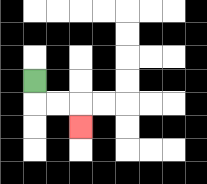{'start': '[1, 3]', 'end': '[3, 5]', 'path_directions': 'D,R,R,D', 'path_coordinates': '[[1, 3], [1, 4], [2, 4], [3, 4], [3, 5]]'}